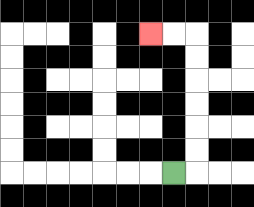{'start': '[7, 7]', 'end': '[6, 1]', 'path_directions': 'R,U,U,U,U,U,U,L,L', 'path_coordinates': '[[7, 7], [8, 7], [8, 6], [8, 5], [8, 4], [8, 3], [8, 2], [8, 1], [7, 1], [6, 1]]'}